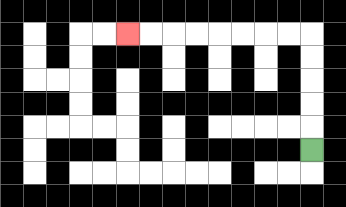{'start': '[13, 6]', 'end': '[5, 1]', 'path_directions': 'U,U,U,U,U,L,L,L,L,L,L,L,L', 'path_coordinates': '[[13, 6], [13, 5], [13, 4], [13, 3], [13, 2], [13, 1], [12, 1], [11, 1], [10, 1], [9, 1], [8, 1], [7, 1], [6, 1], [5, 1]]'}